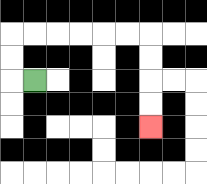{'start': '[1, 3]', 'end': '[6, 5]', 'path_directions': 'L,U,U,R,R,R,R,R,R,D,D,D,D', 'path_coordinates': '[[1, 3], [0, 3], [0, 2], [0, 1], [1, 1], [2, 1], [3, 1], [4, 1], [5, 1], [6, 1], [6, 2], [6, 3], [6, 4], [6, 5]]'}